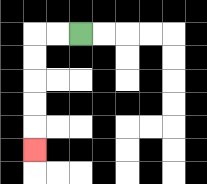{'start': '[3, 1]', 'end': '[1, 6]', 'path_directions': 'L,L,D,D,D,D,D', 'path_coordinates': '[[3, 1], [2, 1], [1, 1], [1, 2], [1, 3], [1, 4], [1, 5], [1, 6]]'}